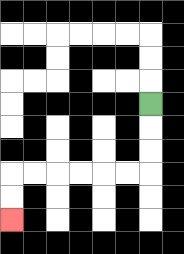{'start': '[6, 4]', 'end': '[0, 9]', 'path_directions': 'D,D,D,L,L,L,L,L,L,D,D', 'path_coordinates': '[[6, 4], [6, 5], [6, 6], [6, 7], [5, 7], [4, 7], [3, 7], [2, 7], [1, 7], [0, 7], [0, 8], [0, 9]]'}